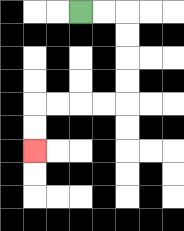{'start': '[3, 0]', 'end': '[1, 6]', 'path_directions': 'R,R,D,D,D,D,L,L,L,L,D,D', 'path_coordinates': '[[3, 0], [4, 0], [5, 0], [5, 1], [5, 2], [5, 3], [5, 4], [4, 4], [3, 4], [2, 4], [1, 4], [1, 5], [1, 6]]'}